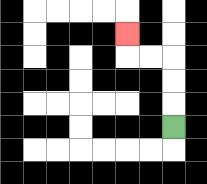{'start': '[7, 5]', 'end': '[5, 1]', 'path_directions': 'U,U,U,L,L,U', 'path_coordinates': '[[7, 5], [7, 4], [7, 3], [7, 2], [6, 2], [5, 2], [5, 1]]'}